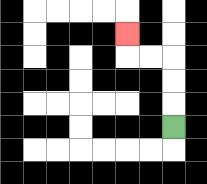{'start': '[7, 5]', 'end': '[5, 1]', 'path_directions': 'U,U,U,L,L,U', 'path_coordinates': '[[7, 5], [7, 4], [7, 3], [7, 2], [6, 2], [5, 2], [5, 1]]'}